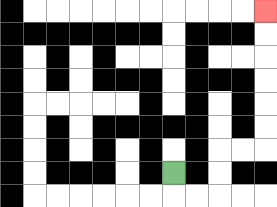{'start': '[7, 7]', 'end': '[11, 0]', 'path_directions': 'D,R,R,U,U,R,R,U,U,U,U,U,U', 'path_coordinates': '[[7, 7], [7, 8], [8, 8], [9, 8], [9, 7], [9, 6], [10, 6], [11, 6], [11, 5], [11, 4], [11, 3], [11, 2], [11, 1], [11, 0]]'}